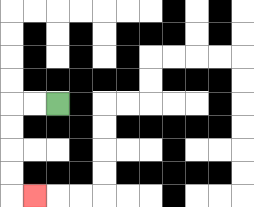{'start': '[2, 4]', 'end': '[1, 8]', 'path_directions': 'L,L,D,D,D,D,R', 'path_coordinates': '[[2, 4], [1, 4], [0, 4], [0, 5], [0, 6], [0, 7], [0, 8], [1, 8]]'}